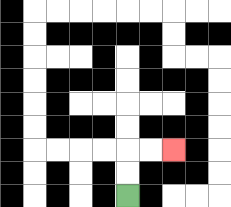{'start': '[5, 8]', 'end': '[7, 6]', 'path_directions': 'U,U,R,R', 'path_coordinates': '[[5, 8], [5, 7], [5, 6], [6, 6], [7, 6]]'}